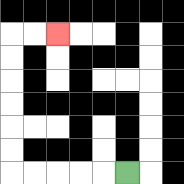{'start': '[5, 7]', 'end': '[2, 1]', 'path_directions': 'L,L,L,L,L,U,U,U,U,U,U,R,R', 'path_coordinates': '[[5, 7], [4, 7], [3, 7], [2, 7], [1, 7], [0, 7], [0, 6], [0, 5], [0, 4], [0, 3], [0, 2], [0, 1], [1, 1], [2, 1]]'}